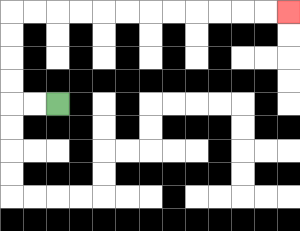{'start': '[2, 4]', 'end': '[12, 0]', 'path_directions': 'L,L,U,U,U,U,R,R,R,R,R,R,R,R,R,R,R,R', 'path_coordinates': '[[2, 4], [1, 4], [0, 4], [0, 3], [0, 2], [0, 1], [0, 0], [1, 0], [2, 0], [3, 0], [4, 0], [5, 0], [6, 0], [7, 0], [8, 0], [9, 0], [10, 0], [11, 0], [12, 0]]'}